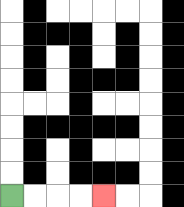{'start': '[0, 8]', 'end': '[4, 8]', 'path_directions': 'R,R,R,R', 'path_coordinates': '[[0, 8], [1, 8], [2, 8], [3, 8], [4, 8]]'}